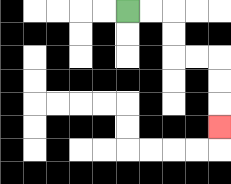{'start': '[5, 0]', 'end': '[9, 5]', 'path_directions': 'R,R,D,D,R,R,D,D,D', 'path_coordinates': '[[5, 0], [6, 0], [7, 0], [7, 1], [7, 2], [8, 2], [9, 2], [9, 3], [9, 4], [9, 5]]'}